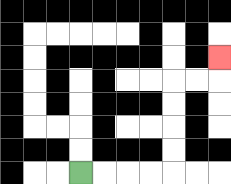{'start': '[3, 7]', 'end': '[9, 2]', 'path_directions': 'R,R,R,R,U,U,U,U,R,R,U', 'path_coordinates': '[[3, 7], [4, 7], [5, 7], [6, 7], [7, 7], [7, 6], [7, 5], [7, 4], [7, 3], [8, 3], [9, 3], [9, 2]]'}